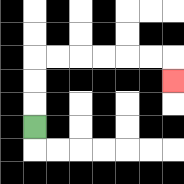{'start': '[1, 5]', 'end': '[7, 3]', 'path_directions': 'U,U,U,R,R,R,R,R,R,D', 'path_coordinates': '[[1, 5], [1, 4], [1, 3], [1, 2], [2, 2], [3, 2], [4, 2], [5, 2], [6, 2], [7, 2], [7, 3]]'}